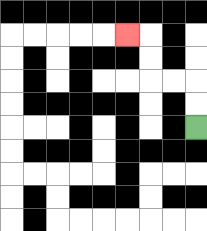{'start': '[8, 5]', 'end': '[5, 1]', 'path_directions': 'U,U,L,L,U,U,L', 'path_coordinates': '[[8, 5], [8, 4], [8, 3], [7, 3], [6, 3], [6, 2], [6, 1], [5, 1]]'}